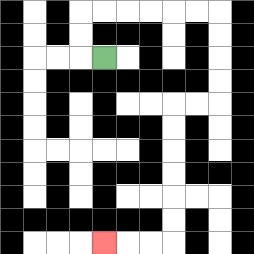{'start': '[4, 2]', 'end': '[4, 10]', 'path_directions': 'L,U,U,R,R,R,R,R,R,D,D,D,D,L,L,D,D,D,D,D,D,L,L,L', 'path_coordinates': '[[4, 2], [3, 2], [3, 1], [3, 0], [4, 0], [5, 0], [6, 0], [7, 0], [8, 0], [9, 0], [9, 1], [9, 2], [9, 3], [9, 4], [8, 4], [7, 4], [7, 5], [7, 6], [7, 7], [7, 8], [7, 9], [7, 10], [6, 10], [5, 10], [4, 10]]'}